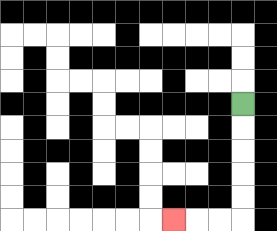{'start': '[10, 4]', 'end': '[7, 9]', 'path_directions': 'D,D,D,D,D,L,L,L', 'path_coordinates': '[[10, 4], [10, 5], [10, 6], [10, 7], [10, 8], [10, 9], [9, 9], [8, 9], [7, 9]]'}